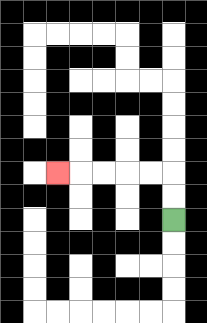{'start': '[7, 9]', 'end': '[2, 7]', 'path_directions': 'U,U,L,L,L,L,L', 'path_coordinates': '[[7, 9], [7, 8], [7, 7], [6, 7], [5, 7], [4, 7], [3, 7], [2, 7]]'}